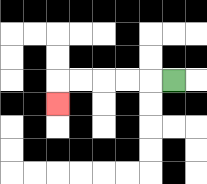{'start': '[7, 3]', 'end': '[2, 4]', 'path_directions': 'L,L,L,L,L,D', 'path_coordinates': '[[7, 3], [6, 3], [5, 3], [4, 3], [3, 3], [2, 3], [2, 4]]'}